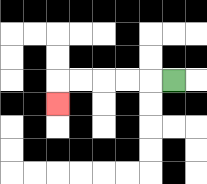{'start': '[7, 3]', 'end': '[2, 4]', 'path_directions': 'L,L,L,L,L,D', 'path_coordinates': '[[7, 3], [6, 3], [5, 3], [4, 3], [3, 3], [2, 3], [2, 4]]'}